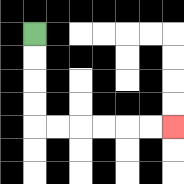{'start': '[1, 1]', 'end': '[7, 5]', 'path_directions': 'D,D,D,D,R,R,R,R,R,R', 'path_coordinates': '[[1, 1], [1, 2], [1, 3], [1, 4], [1, 5], [2, 5], [3, 5], [4, 5], [5, 5], [6, 5], [7, 5]]'}